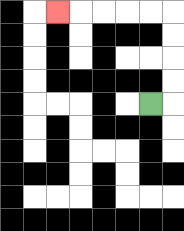{'start': '[6, 4]', 'end': '[2, 0]', 'path_directions': 'R,U,U,U,U,L,L,L,L,L', 'path_coordinates': '[[6, 4], [7, 4], [7, 3], [7, 2], [7, 1], [7, 0], [6, 0], [5, 0], [4, 0], [3, 0], [2, 0]]'}